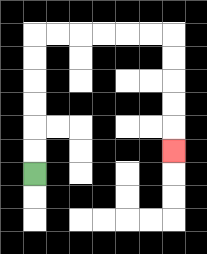{'start': '[1, 7]', 'end': '[7, 6]', 'path_directions': 'U,U,U,U,U,U,R,R,R,R,R,R,D,D,D,D,D', 'path_coordinates': '[[1, 7], [1, 6], [1, 5], [1, 4], [1, 3], [1, 2], [1, 1], [2, 1], [3, 1], [4, 1], [5, 1], [6, 1], [7, 1], [7, 2], [7, 3], [7, 4], [7, 5], [7, 6]]'}